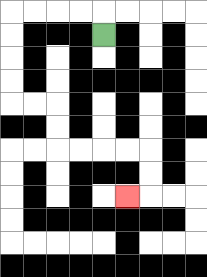{'start': '[4, 1]', 'end': '[5, 8]', 'path_directions': 'U,L,L,L,L,D,D,D,D,R,R,D,D,R,R,R,R,D,D,L', 'path_coordinates': '[[4, 1], [4, 0], [3, 0], [2, 0], [1, 0], [0, 0], [0, 1], [0, 2], [0, 3], [0, 4], [1, 4], [2, 4], [2, 5], [2, 6], [3, 6], [4, 6], [5, 6], [6, 6], [6, 7], [6, 8], [5, 8]]'}